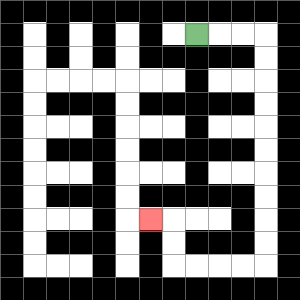{'start': '[8, 1]', 'end': '[6, 9]', 'path_directions': 'R,R,R,D,D,D,D,D,D,D,D,D,D,L,L,L,L,U,U,L', 'path_coordinates': '[[8, 1], [9, 1], [10, 1], [11, 1], [11, 2], [11, 3], [11, 4], [11, 5], [11, 6], [11, 7], [11, 8], [11, 9], [11, 10], [11, 11], [10, 11], [9, 11], [8, 11], [7, 11], [7, 10], [7, 9], [6, 9]]'}